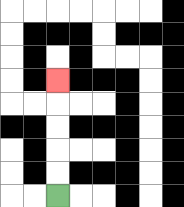{'start': '[2, 8]', 'end': '[2, 3]', 'path_directions': 'U,U,U,U,U', 'path_coordinates': '[[2, 8], [2, 7], [2, 6], [2, 5], [2, 4], [2, 3]]'}